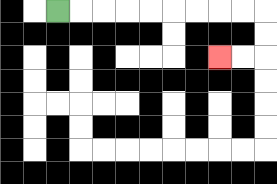{'start': '[2, 0]', 'end': '[9, 2]', 'path_directions': 'R,R,R,R,R,R,R,R,R,D,D,L,L', 'path_coordinates': '[[2, 0], [3, 0], [4, 0], [5, 0], [6, 0], [7, 0], [8, 0], [9, 0], [10, 0], [11, 0], [11, 1], [11, 2], [10, 2], [9, 2]]'}